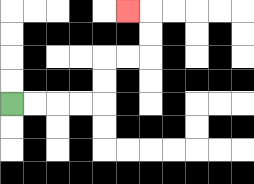{'start': '[0, 4]', 'end': '[5, 0]', 'path_directions': 'R,R,R,R,U,U,R,R,U,U,L', 'path_coordinates': '[[0, 4], [1, 4], [2, 4], [3, 4], [4, 4], [4, 3], [4, 2], [5, 2], [6, 2], [6, 1], [6, 0], [5, 0]]'}